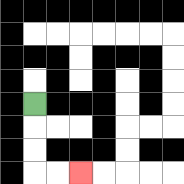{'start': '[1, 4]', 'end': '[3, 7]', 'path_directions': 'D,D,D,R,R', 'path_coordinates': '[[1, 4], [1, 5], [1, 6], [1, 7], [2, 7], [3, 7]]'}